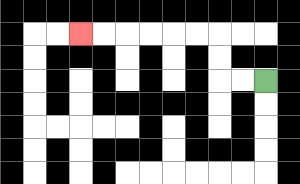{'start': '[11, 3]', 'end': '[3, 1]', 'path_directions': 'L,L,U,U,L,L,L,L,L,L', 'path_coordinates': '[[11, 3], [10, 3], [9, 3], [9, 2], [9, 1], [8, 1], [7, 1], [6, 1], [5, 1], [4, 1], [3, 1]]'}